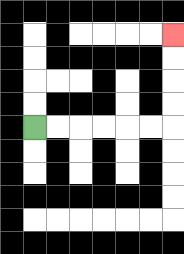{'start': '[1, 5]', 'end': '[7, 1]', 'path_directions': 'R,R,R,R,R,R,U,U,U,U', 'path_coordinates': '[[1, 5], [2, 5], [3, 5], [4, 5], [5, 5], [6, 5], [7, 5], [7, 4], [7, 3], [7, 2], [7, 1]]'}